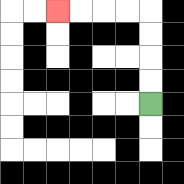{'start': '[6, 4]', 'end': '[2, 0]', 'path_directions': 'U,U,U,U,L,L,L,L', 'path_coordinates': '[[6, 4], [6, 3], [6, 2], [6, 1], [6, 0], [5, 0], [4, 0], [3, 0], [2, 0]]'}